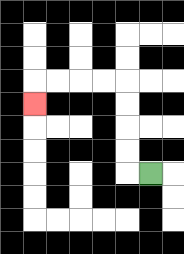{'start': '[6, 7]', 'end': '[1, 4]', 'path_directions': 'L,U,U,U,U,L,L,L,L,D', 'path_coordinates': '[[6, 7], [5, 7], [5, 6], [5, 5], [5, 4], [5, 3], [4, 3], [3, 3], [2, 3], [1, 3], [1, 4]]'}